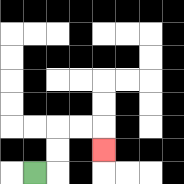{'start': '[1, 7]', 'end': '[4, 6]', 'path_directions': 'R,U,U,R,R,D', 'path_coordinates': '[[1, 7], [2, 7], [2, 6], [2, 5], [3, 5], [4, 5], [4, 6]]'}